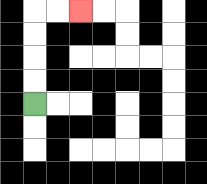{'start': '[1, 4]', 'end': '[3, 0]', 'path_directions': 'U,U,U,U,R,R', 'path_coordinates': '[[1, 4], [1, 3], [1, 2], [1, 1], [1, 0], [2, 0], [3, 0]]'}